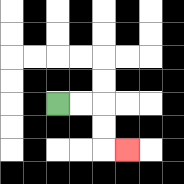{'start': '[2, 4]', 'end': '[5, 6]', 'path_directions': 'R,R,D,D,R', 'path_coordinates': '[[2, 4], [3, 4], [4, 4], [4, 5], [4, 6], [5, 6]]'}